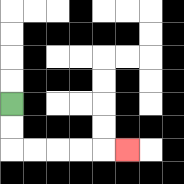{'start': '[0, 4]', 'end': '[5, 6]', 'path_directions': 'D,D,R,R,R,R,R', 'path_coordinates': '[[0, 4], [0, 5], [0, 6], [1, 6], [2, 6], [3, 6], [4, 6], [5, 6]]'}